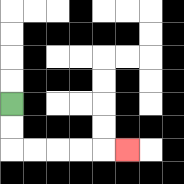{'start': '[0, 4]', 'end': '[5, 6]', 'path_directions': 'D,D,R,R,R,R,R', 'path_coordinates': '[[0, 4], [0, 5], [0, 6], [1, 6], [2, 6], [3, 6], [4, 6], [5, 6]]'}